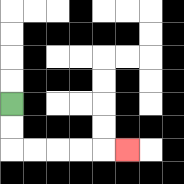{'start': '[0, 4]', 'end': '[5, 6]', 'path_directions': 'D,D,R,R,R,R,R', 'path_coordinates': '[[0, 4], [0, 5], [0, 6], [1, 6], [2, 6], [3, 6], [4, 6], [5, 6]]'}